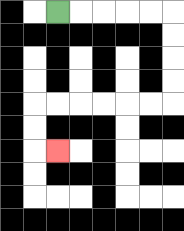{'start': '[2, 0]', 'end': '[2, 6]', 'path_directions': 'R,R,R,R,R,D,D,D,D,L,L,L,L,L,L,D,D,R', 'path_coordinates': '[[2, 0], [3, 0], [4, 0], [5, 0], [6, 0], [7, 0], [7, 1], [7, 2], [7, 3], [7, 4], [6, 4], [5, 4], [4, 4], [3, 4], [2, 4], [1, 4], [1, 5], [1, 6], [2, 6]]'}